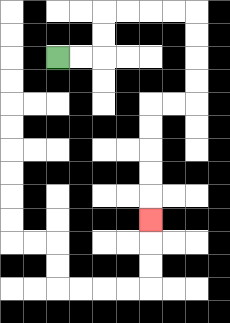{'start': '[2, 2]', 'end': '[6, 9]', 'path_directions': 'R,R,U,U,R,R,R,R,D,D,D,D,L,L,D,D,D,D,D', 'path_coordinates': '[[2, 2], [3, 2], [4, 2], [4, 1], [4, 0], [5, 0], [6, 0], [7, 0], [8, 0], [8, 1], [8, 2], [8, 3], [8, 4], [7, 4], [6, 4], [6, 5], [6, 6], [6, 7], [6, 8], [6, 9]]'}